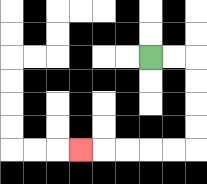{'start': '[6, 2]', 'end': '[3, 6]', 'path_directions': 'R,R,D,D,D,D,L,L,L,L,L', 'path_coordinates': '[[6, 2], [7, 2], [8, 2], [8, 3], [8, 4], [8, 5], [8, 6], [7, 6], [6, 6], [5, 6], [4, 6], [3, 6]]'}